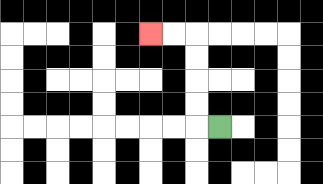{'start': '[9, 5]', 'end': '[6, 1]', 'path_directions': 'L,U,U,U,U,L,L', 'path_coordinates': '[[9, 5], [8, 5], [8, 4], [8, 3], [8, 2], [8, 1], [7, 1], [6, 1]]'}